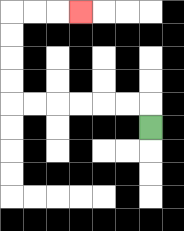{'start': '[6, 5]', 'end': '[3, 0]', 'path_directions': 'U,L,L,L,L,L,L,U,U,U,U,R,R,R', 'path_coordinates': '[[6, 5], [6, 4], [5, 4], [4, 4], [3, 4], [2, 4], [1, 4], [0, 4], [0, 3], [0, 2], [0, 1], [0, 0], [1, 0], [2, 0], [3, 0]]'}